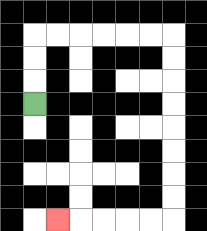{'start': '[1, 4]', 'end': '[2, 9]', 'path_directions': 'U,U,U,R,R,R,R,R,R,D,D,D,D,D,D,D,D,L,L,L,L,L', 'path_coordinates': '[[1, 4], [1, 3], [1, 2], [1, 1], [2, 1], [3, 1], [4, 1], [5, 1], [6, 1], [7, 1], [7, 2], [7, 3], [7, 4], [7, 5], [7, 6], [7, 7], [7, 8], [7, 9], [6, 9], [5, 9], [4, 9], [3, 9], [2, 9]]'}